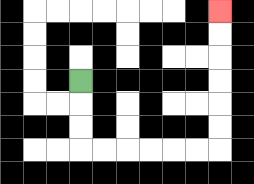{'start': '[3, 3]', 'end': '[9, 0]', 'path_directions': 'D,D,D,R,R,R,R,R,R,U,U,U,U,U,U', 'path_coordinates': '[[3, 3], [3, 4], [3, 5], [3, 6], [4, 6], [5, 6], [6, 6], [7, 6], [8, 6], [9, 6], [9, 5], [9, 4], [9, 3], [9, 2], [9, 1], [9, 0]]'}